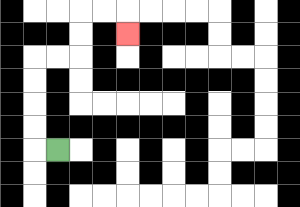{'start': '[2, 6]', 'end': '[5, 1]', 'path_directions': 'L,U,U,U,U,R,R,U,U,R,R,D', 'path_coordinates': '[[2, 6], [1, 6], [1, 5], [1, 4], [1, 3], [1, 2], [2, 2], [3, 2], [3, 1], [3, 0], [4, 0], [5, 0], [5, 1]]'}